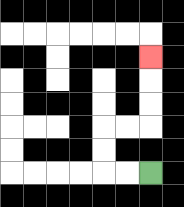{'start': '[6, 7]', 'end': '[6, 2]', 'path_directions': 'L,L,U,U,R,R,U,U,U', 'path_coordinates': '[[6, 7], [5, 7], [4, 7], [4, 6], [4, 5], [5, 5], [6, 5], [6, 4], [6, 3], [6, 2]]'}